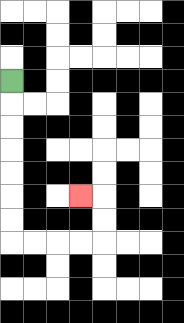{'start': '[0, 3]', 'end': '[3, 8]', 'path_directions': 'D,D,D,D,D,D,D,R,R,R,R,U,U,L', 'path_coordinates': '[[0, 3], [0, 4], [0, 5], [0, 6], [0, 7], [0, 8], [0, 9], [0, 10], [1, 10], [2, 10], [3, 10], [4, 10], [4, 9], [4, 8], [3, 8]]'}